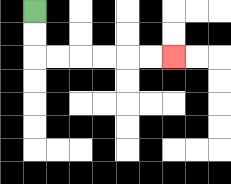{'start': '[1, 0]', 'end': '[7, 2]', 'path_directions': 'D,D,R,R,R,R,R,R', 'path_coordinates': '[[1, 0], [1, 1], [1, 2], [2, 2], [3, 2], [4, 2], [5, 2], [6, 2], [7, 2]]'}